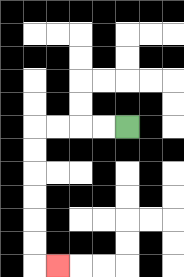{'start': '[5, 5]', 'end': '[2, 11]', 'path_directions': 'L,L,L,L,D,D,D,D,D,D,R', 'path_coordinates': '[[5, 5], [4, 5], [3, 5], [2, 5], [1, 5], [1, 6], [1, 7], [1, 8], [1, 9], [1, 10], [1, 11], [2, 11]]'}